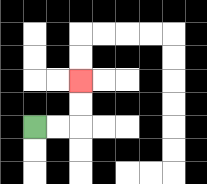{'start': '[1, 5]', 'end': '[3, 3]', 'path_directions': 'R,R,U,U', 'path_coordinates': '[[1, 5], [2, 5], [3, 5], [3, 4], [3, 3]]'}